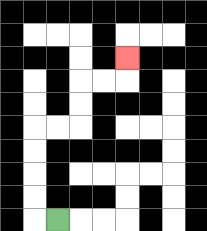{'start': '[2, 9]', 'end': '[5, 2]', 'path_directions': 'L,U,U,U,U,R,R,U,U,R,R,U', 'path_coordinates': '[[2, 9], [1, 9], [1, 8], [1, 7], [1, 6], [1, 5], [2, 5], [3, 5], [3, 4], [3, 3], [4, 3], [5, 3], [5, 2]]'}